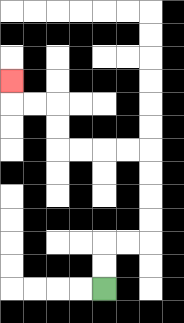{'start': '[4, 12]', 'end': '[0, 3]', 'path_directions': 'U,U,R,R,U,U,U,U,L,L,L,L,U,U,L,L,U', 'path_coordinates': '[[4, 12], [4, 11], [4, 10], [5, 10], [6, 10], [6, 9], [6, 8], [6, 7], [6, 6], [5, 6], [4, 6], [3, 6], [2, 6], [2, 5], [2, 4], [1, 4], [0, 4], [0, 3]]'}